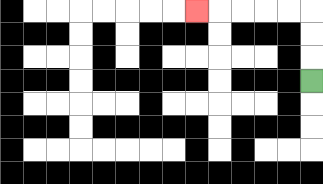{'start': '[13, 3]', 'end': '[8, 0]', 'path_directions': 'U,U,U,L,L,L,L,L', 'path_coordinates': '[[13, 3], [13, 2], [13, 1], [13, 0], [12, 0], [11, 0], [10, 0], [9, 0], [8, 0]]'}